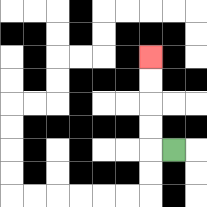{'start': '[7, 6]', 'end': '[6, 2]', 'path_directions': 'L,U,U,U,U', 'path_coordinates': '[[7, 6], [6, 6], [6, 5], [6, 4], [6, 3], [6, 2]]'}